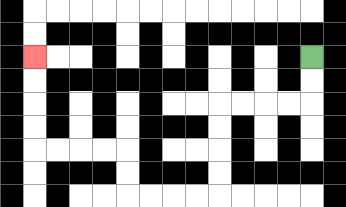{'start': '[13, 2]', 'end': '[1, 2]', 'path_directions': 'D,D,L,L,L,L,D,D,D,D,L,L,L,L,U,U,L,L,L,L,U,U,U,U', 'path_coordinates': '[[13, 2], [13, 3], [13, 4], [12, 4], [11, 4], [10, 4], [9, 4], [9, 5], [9, 6], [9, 7], [9, 8], [8, 8], [7, 8], [6, 8], [5, 8], [5, 7], [5, 6], [4, 6], [3, 6], [2, 6], [1, 6], [1, 5], [1, 4], [1, 3], [1, 2]]'}